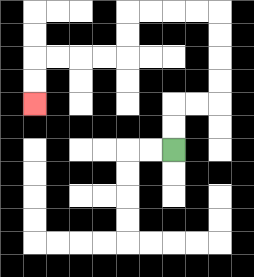{'start': '[7, 6]', 'end': '[1, 4]', 'path_directions': 'U,U,R,R,U,U,U,U,L,L,L,L,D,D,L,L,L,L,D,D', 'path_coordinates': '[[7, 6], [7, 5], [7, 4], [8, 4], [9, 4], [9, 3], [9, 2], [9, 1], [9, 0], [8, 0], [7, 0], [6, 0], [5, 0], [5, 1], [5, 2], [4, 2], [3, 2], [2, 2], [1, 2], [1, 3], [1, 4]]'}